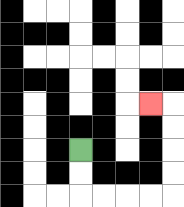{'start': '[3, 6]', 'end': '[6, 4]', 'path_directions': 'D,D,R,R,R,R,U,U,U,U,L', 'path_coordinates': '[[3, 6], [3, 7], [3, 8], [4, 8], [5, 8], [6, 8], [7, 8], [7, 7], [7, 6], [7, 5], [7, 4], [6, 4]]'}